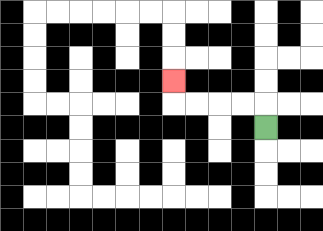{'start': '[11, 5]', 'end': '[7, 3]', 'path_directions': 'U,L,L,L,L,U', 'path_coordinates': '[[11, 5], [11, 4], [10, 4], [9, 4], [8, 4], [7, 4], [7, 3]]'}